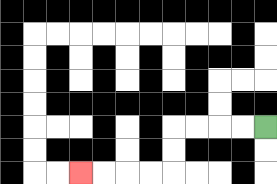{'start': '[11, 5]', 'end': '[3, 7]', 'path_directions': 'L,L,L,L,D,D,L,L,L,L', 'path_coordinates': '[[11, 5], [10, 5], [9, 5], [8, 5], [7, 5], [7, 6], [7, 7], [6, 7], [5, 7], [4, 7], [3, 7]]'}